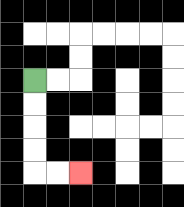{'start': '[1, 3]', 'end': '[3, 7]', 'path_directions': 'D,D,D,D,R,R', 'path_coordinates': '[[1, 3], [1, 4], [1, 5], [1, 6], [1, 7], [2, 7], [3, 7]]'}